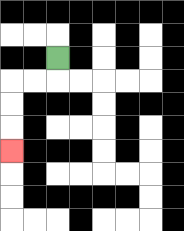{'start': '[2, 2]', 'end': '[0, 6]', 'path_directions': 'D,L,L,D,D,D', 'path_coordinates': '[[2, 2], [2, 3], [1, 3], [0, 3], [0, 4], [0, 5], [0, 6]]'}